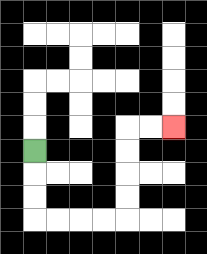{'start': '[1, 6]', 'end': '[7, 5]', 'path_directions': 'D,D,D,R,R,R,R,U,U,U,U,R,R', 'path_coordinates': '[[1, 6], [1, 7], [1, 8], [1, 9], [2, 9], [3, 9], [4, 9], [5, 9], [5, 8], [5, 7], [5, 6], [5, 5], [6, 5], [7, 5]]'}